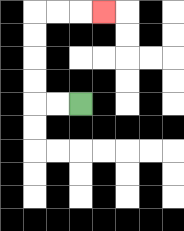{'start': '[3, 4]', 'end': '[4, 0]', 'path_directions': 'L,L,U,U,U,U,R,R,R', 'path_coordinates': '[[3, 4], [2, 4], [1, 4], [1, 3], [1, 2], [1, 1], [1, 0], [2, 0], [3, 0], [4, 0]]'}